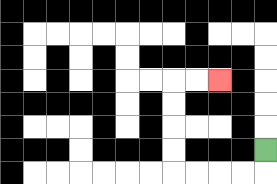{'start': '[11, 6]', 'end': '[9, 3]', 'path_directions': 'D,L,L,L,L,U,U,U,U,R,R', 'path_coordinates': '[[11, 6], [11, 7], [10, 7], [9, 7], [8, 7], [7, 7], [7, 6], [7, 5], [7, 4], [7, 3], [8, 3], [9, 3]]'}